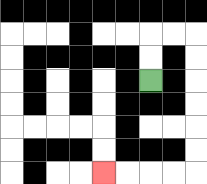{'start': '[6, 3]', 'end': '[4, 7]', 'path_directions': 'U,U,R,R,D,D,D,D,D,D,L,L,L,L', 'path_coordinates': '[[6, 3], [6, 2], [6, 1], [7, 1], [8, 1], [8, 2], [8, 3], [8, 4], [8, 5], [8, 6], [8, 7], [7, 7], [6, 7], [5, 7], [4, 7]]'}